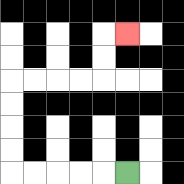{'start': '[5, 7]', 'end': '[5, 1]', 'path_directions': 'L,L,L,L,L,U,U,U,U,R,R,R,R,U,U,R', 'path_coordinates': '[[5, 7], [4, 7], [3, 7], [2, 7], [1, 7], [0, 7], [0, 6], [0, 5], [0, 4], [0, 3], [1, 3], [2, 3], [3, 3], [4, 3], [4, 2], [4, 1], [5, 1]]'}